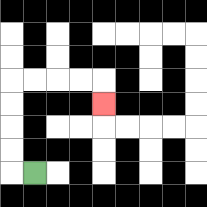{'start': '[1, 7]', 'end': '[4, 4]', 'path_directions': 'L,U,U,U,U,R,R,R,R,D', 'path_coordinates': '[[1, 7], [0, 7], [0, 6], [0, 5], [0, 4], [0, 3], [1, 3], [2, 3], [3, 3], [4, 3], [4, 4]]'}